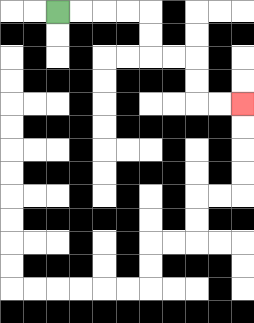{'start': '[2, 0]', 'end': '[10, 4]', 'path_directions': 'R,R,R,R,D,D,R,R,D,D,R,R', 'path_coordinates': '[[2, 0], [3, 0], [4, 0], [5, 0], [6, 0], [6, 1], [6, 2], [7, 2], [8, 2], [8, 3], [8, 4], [9, 4], [10, 4]]'}